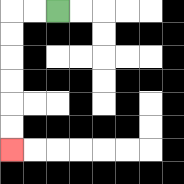{'start': '[2, 0]', 'end': '[0, 6]', 'path_directions': 'L,L,D,D,D,D,D,D', 'path_coordinates': '[[2, 0], [1, 0], [0, 0], [0, 1], [0, 2], [0, 3], [0, 4], [0, 5], [0, 6]]'}